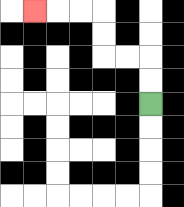{'start': '[6, 4]', 'end': '[1, 0]', 'path_directions': 'U,U,L,L,U,U,L,L,L', 'path_coordinates': '[[6, 4], [6, 3], [6, 2], [5, 2], [4, 2], [4, 1], [4, 0], [3, 0], [2, 0], [1, 0]]'}